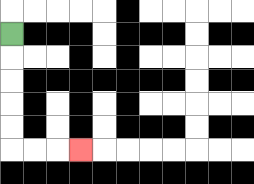{'start': '[0, 1]', 'end': '[3, 6]', 'path_directions': 'D,D,D,D,D,R,R,R', 'path_coordinates': '[[0, 1], [0, 2], [0, 3], [0, 4], [0, 5], [0, 6], [1, 6], [2, 6], [3, 6]]'}